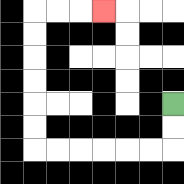{'start': '[7, 4]', 'end': '[4, 0]', 'path_directions': 'D,D,L,L,L,L,L,L,U,U,U,U,U,U,R,R,R', 'path_coordinates': '[[7, 4], [7, 5], [7, 6], [6, 6], [5, 6], [4, 6], [3, 6], [2, 6], [1, 6], [1, 5], [1, 4], [1, 3], [1, 2], [1, 1], [1, 0], [2, 0], [3, 0], [4, 0]]'}